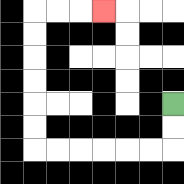{'start': '[7, 4]', 'end': '[4, 0]', 'path_directions': 'D,D,L,L,L,L,L,L,U,U,U,U,U,U,R,R,R', 'path_coordinates': '[[7, 4], [7, 5], [7, 6], [6, 6], [5, 6], [4, 6], [3, 6], [2, 6], [1, 6], [1, 5], [1, 4], [1, 3], [1, 2], [1, 1], [1, 0], [2, 0], [3, 0], [4, 0]]'}